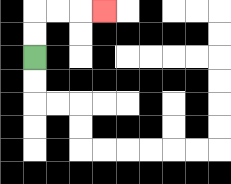{'start': '[1, 2]', 'end': '[4, 0]', 'path_directions': 'U,U,R,R,R', 'path_coordinates': '[[1, 2], [1, 1], [1, 0], [2, 0], [3, 0], [4, 0]]'}